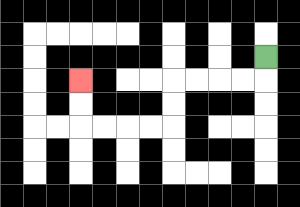{'start': '[11, 2]', 'end': '[3, 3]', 'path_directions': 'D,L,L,L,L,D,D,L,L,L,L,U,U', 'path_coordinates': '[[11, 2], [11, 3], [10, 3], [9, 3], [8, 3], [7, 3], [7, 4], [7, 5], [6, 5], [5, 5], [4, 5], [3, 5], [3, 4], [3, 3]]'}